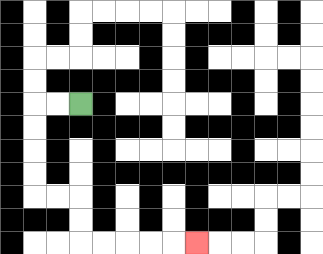{'start': '[3, 4]', 'end': '[8, 10]', 'path_directions': 'L,L,D,D,D,D,R,R,D,D,R,R,R,R,R', 'path_coordinates': '[[3, 4], [2, 4], [1, 4], [1, 5], [1, 6], [1, 7], [1, 8], [2, 8], [3, 8], [3, 9], [3, 10], [4, 10], [5, 10], [6, 10], [7, 10], [8, 10]]'}